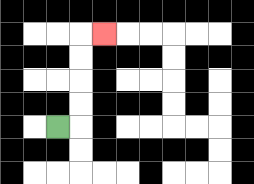{'start': '[2, 5]', 'end': '[4, 1]', 'path_directions': 'R,U,U,U,U,R', 'path_coordinates': '[[2, 5], [3, 5], [3, 4], [3, 3], [3, 2], [3, 1], [4, 1]]'}